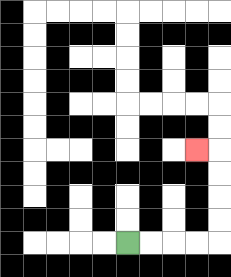{'start': '[5, 10]', 'end': '[8, 6]', 'path_directions': 'R,R,R,R,U,U,U,U,L', 'path_coordinates': '[[5, 10], [6, 10], [7, 10], [8, 10], [9, 10], [9, 9], [9, 8], [9, 7], [9, 6], [8, 6]]'}